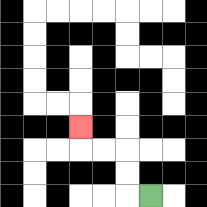{'start': '[6, 8]', 'end': '[3, 5]', 'path_directions': 'L,U,U,L,L,U', 'path_coordinates': '[[6, 8], [5, 8], [5, 7], [5, 6], [4, 6], [3, 6], [3, 5]]'}